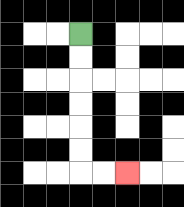{'start': '[3, 1]', 'end': '[5, 7]', 'path_directions': 'D,D,D,D,D,D,R,R', 'path_coordinates': '[[3, 1], [3, 2], [3, 3], [3, 4], [3, 5], [3, 6], [3, 7], [4, 7], [5, 7]]'}